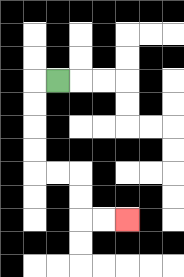{'start': '[2, 3]', 'end': '[5, 9]', 'path_directions': 'L,D,D,D,D,R,R,D,D,R,R', 'path_coordinates': '[[2, 3], [1, 3], [1, 4], [1, 5], [1, 6], [1, 7], [2, 7], [3, 7], [3, 8], [3, 9], [4, 9], [5, 9]]'}